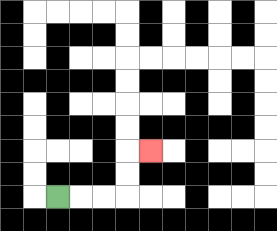{'start': '[2, 8]', 'end': '[6, 6]', 'path_directions': 'R,R,R,U,U,R', 'path_coordinates': '[[2, 8], [3, 8], [4, 8], [5, 8], [5, 7], [5, 6], [6, 6]]'}